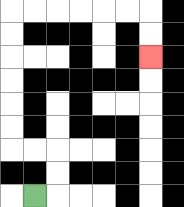{'start': '[1, 8]', 'end': '[6, 2]', 'path_directions': 'R,U,U,L,L,U,U,U,U,U,U,R,R,R,R,R,R,D,D', 'path_coordinates': '[[1, 8], [2, 8], [2, 7], [2, 6], [1, 6], [0, 6], [0, 5], [0, 4], [0, 3], [0, 2], [0, 1], [0, 0], [1, 0], [2, 0], [3, 0], [4, 0], [5, 0], [6, 0], [6, 1], [6, 2]]'}